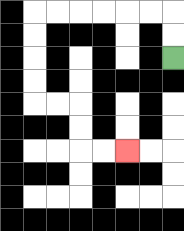{'start': '[7, 2]', 'end': '[5, 6]', 'path_directions': 'U,U,L,L,L,L,L,L,D,D,D,D,R,R,D,D,R,R', 'path_coordinates': '[[7, 2], [7, 1], [7, 0], [6, 0], [5, 0], [4, 0], [3, 0], [2, 0], [1, 0], [1, 1], [1, 2], [1, 3], [1, 4], [2, 4], [3, 4], [3, 5], [3, 6], [4, 6], [5, 6]]'}